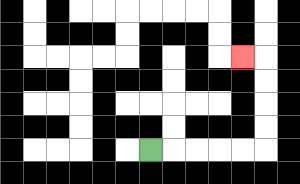{'start': '[6, 6]', 'end': '[10, 2]', 'path_directions': 'R,R,R,R,R,U,U,U,U,L', 'path_coordinates': '[[6, 6], [7, 6], [8, 6], [9, 6], [10, 6], [11, 6], [11, 5], [11, 4], [11, 3], [11, 2], [10, 2]]'}